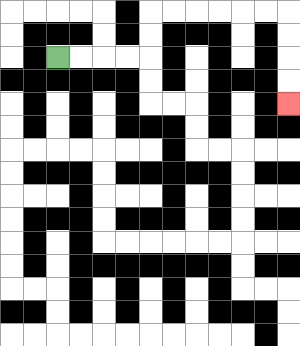{'start': '[2, 2]', 'end': '[12, 4]', 'path_directions': 'R,R,R,R,U,U,R,R,R,R,R,R,D,D,D,D', 'path_coordinates': '[[2, 2], [3, 2], [4, 2], [5, 2], [6, 2], [6, 1], [6, 0], [7, 0], [8, 0], [9, 0], [10, 0], [11, 0], [12, 0], [12, 1], [12, 2], [12, 3], [12, 4]]'}